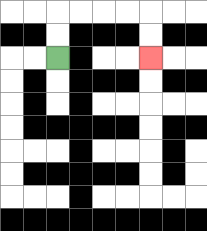{'start': '[2, 2]', 'end': '[6, 2]', 'path_directions': 'U,U,R,R,R,R,D,D', 'path_coordinates': '[[2, 2], [2, 1], [2, 0], [3, 0], [4, 0], [5, 0], [6, 0], [6, 1], [6, 2]]'}